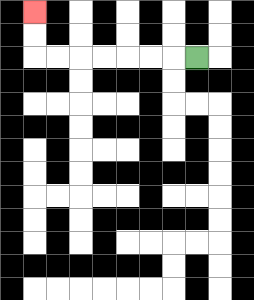{'start': '[8, 2]', 'end': '[1, 0]', 'path_directions': 'L,L,L,L,L,L,L,U,U', 'path_coordinates': '[[8, 2], [7, 2], [6, 2], [5, 2], [4, 2], [3, 2], [2, 2], [1, 2], [1, 1], [1, 0]]'}